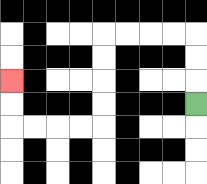{'start': '[8, 4]', 'end': '[0, 3]', 'path_directions': 'U,U,U,L,L,L,L,D,D,D,D,L,L,L,L,U,U', 'path_coordinates': '[[8, 4], [8, 3], [8, 2], [8, 1], [7, 1], [6, 1], [5, 1], [4, 1], [4, 2], [4, 3], [4, 4], [4, 5], [3, 5], [2, 5], [1, 5], [0, 5], [0, 4], [0, 3]]'}